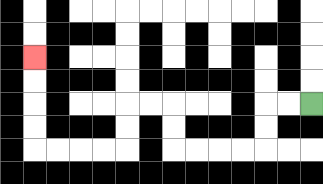{'start': '[13, 4]', 'end': '[1, 2]', 'path_directions': 'L,L,D,D,L,L,L,L,U,U,L,L,D,D,L,L,L,L,U,U,U,U', 'path_coordinates': '[[13, 4], [12, 4], [11, 4], [11, 5], [11, 6], [10, 6], [9, 6], [8, 6], [7, 6], [7, 5], [7, 4], [6, 4], [5, 4], [5, 5], [5, 6], [4, 6], [3, 6], [2, 6], [1, 6], [1, 5], [1, 4], [1, 3], [1, 2]]'}